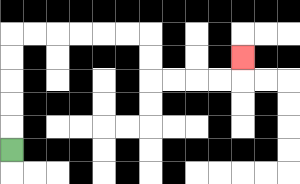{'start': '[0, 6]', 'end': '[10, 2]', 'path_directions': 'U,U,U,U,U,R,R,R,R,R,R,D,D,R,R,R,R,U', 'path_coordinates': '[[0, 6], [0, 5], [0, 4], [0, 3], [0, 2], [0, 1], [1, 1], [2, 1], [3, 1], [4, 1], [5, 1], [6, 1], [6, 2], [6, 3], [7, 3], [8, 3], [9, 3], [10, 3], [10, 2]]'}